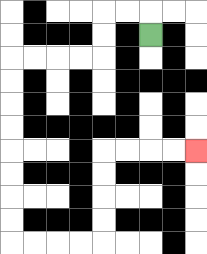{'start': '[6, 1]', 'end': '[8, 6]', 'path_directions': 'U,L,L,D,D,L,L,L,L,D,D,D,D,D,D,D,D,R,R,R,R,U,U,U,U,R,R,R,R', 'path_coordinates': '[[6, 1], [6, 0], [5, 0], [4, 0], [4, 1], [4, 2], [3, 2], [2, 2], [1, 2], [0, 2], [0, 3], [0, 4], [0, 5], [0, 6], [0, 7], [0, 8], [0, 9], [0, 10], [1, 10], [2, 10], [3, 10], [4, 10], [4, 9], [4, 8], [4, 7], [4, 6], [5, 6], [6, 6], [7, 6], [8, 6]]'}